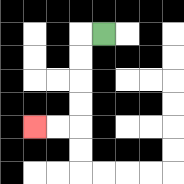{'start': '[4, 1]', 'end': '[1, 5]', 'path_directions': 'L,D,D,D,D,L,L', 'path_coordinates': '[[4, 1], [3, 1], [3, 2], [3, 3], [3, 4], [3, 5], [2, 5], [1, 5]]'}